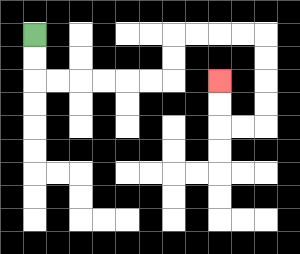{'start': '[1, 1]', 'end': '[9, 3]', 'path_directions': 'D,D,R,R,R,R,R,R,U,U,R,R,R,R,D,D,D,D,L,L,U,U', 'path_coordinates': '[[1, 1], [1, 2], [1, 3], [2, 3], [3, 3], [4, 3], [5, 3], [6, 3], [7, 3], [7, 2], [7, 1], [8, 1], [9, 1], [10, 1], [11, 1], [11, 2], [11, 3], [11, 4], [11, 5], [10, 5], [9, 5], [9, 4], [9, 3]]'}